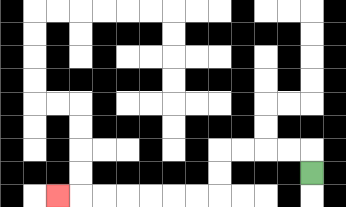{'start': '[13, 7]', 'end': '[2, 8]', 'path_directions': 'U,L,L,L,L,D,D,L,L,L,L,L,L,L', 'path_coordinates': '[[13, 7], [13, 6], [12, 6], [11, 6], [10, 6], [9, 6], [9, 7], [9, 8], [8, 8], [7, 8], [6, 8], [5, 8], [4, 8], [3, 8], [2, 8]]'}